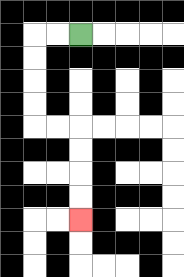{'start': '[3, 1]', 'end': '[3, 9]', 'path_directions': 'L,L,D,D,D,D,R,R,D,D,D,D', 'path_coordinates': '[[3, 1], [2, 1], [1, 1], [1, 2], [1, 3], [1, 4], [1, 5], [2, 5], [3, 5], [3, 6], [3, 7], [3, 8], [3, 9]]'}